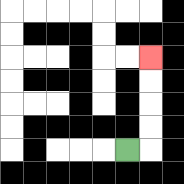{'start': '[5, 6]', 'end': '[6, 2]', 'path_directions': 'R,U,U,U,U', 'path_coordinates': '[[5, 6], [6, 6], [6, 5], [6, 4], [6, 3], [6, 2]]'}